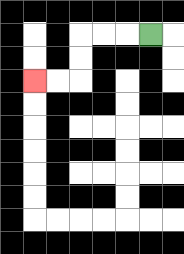{'start': '[6, 1]', 'end': '[1, 3]', 'path_directions': 'L,L,L,D,D,L,L', 'path_coordinates': '[[6, 1], [5, 1], [4, 1], [3, 1], [3, 2], [3, 3], [2, 3], [1, 3]]'}